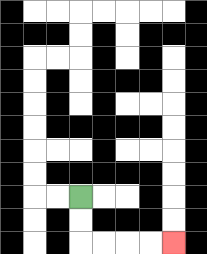{'start': '[3, 8]', 'end': '[7, 10]', 'path_directions': 'D,D,R,R,R,R', 'path_coordinates': '[[3, 8], [3, 9], [3, 10], [4, 10], [5, 10], [6, 10], [7, 10]]'}